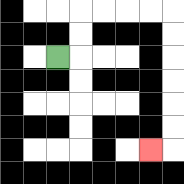{'start': '[2, 2]', 'end': '[6, 6]', 'path_directions': 'R,U,U,R,R,R,R,D,D,D,D,D,D,L', 'path_coordinates': '[[2, 2], [3, 2], [3, 1], [3, 0], [4, 0], [5, 0], [6, 0], [7, 0], [7, 1], [7, 2], [7, 3], [7, 4], [7, 5], [7, 6], [6, 6]]'}